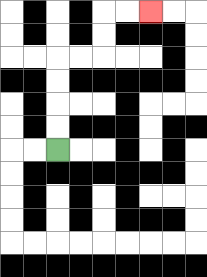{'start': '[2, 6]', 'end': '[6, 0]', 'path_directions': 'U,U,U,U,R,R,U,U,R,R', 'path_coordinates': '[[2, 6], [2, 5], [2, 4], [2, 3], [2, 2], [3, 2], [4, 2], [4, 1], [4, 0], [5, 0], [6, 0]]'}